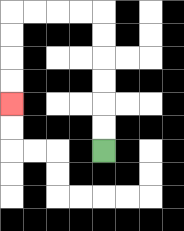{'start': '[4, 6]', 'end': '[0, 4]', 'path_directions': 'U,U,U,U,U,U,L,L,L,L,D,D,D,D', 'path_coordinates': '[[4, 6], [4, 5], [4, 4], [4, 3], [4, 2], [4, 1], [4, 0], [3, 0], [2, 0], [1, 0], [0, 0], [0, 1], [0, 2], [0, 3], [0, 4]]'}